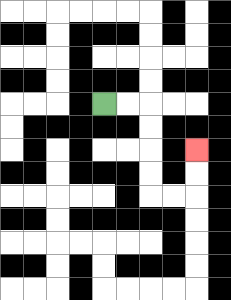{'start': '[4, 4]', 'end': '[8, 6]', 'path_directions': 'R,R,D,D,D,D,R,R,U,U', 'path_coordinates': '[[4, 4], [5, 4], [6, 4], [6, 5], [6, 6], [6, 7], [6, 8], [7, 8], [8, 8], [8, 7], [8, 6]]'}